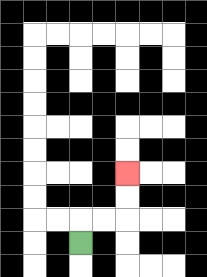{'start': '[3, 10]', 'end': '[5, 7]', 'path_directions': 'U,R,R,U,U', 'path_coordinates': '[[3, 10], [3, 9], [4, 9], [5, 9], [5, 8], [5, 7]]'}